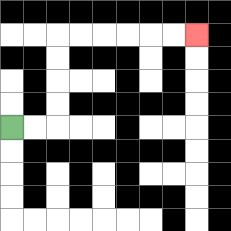{'start': '[0, 5]', 'end': '[8, 1]', 'path_directions': 'R,R,U,U,U,U,R,R,R,R,R,R', 'path_coordinates': '[[0, 5], [1, 5], [2, 5], [2, 4], [2, 3], [2, 2], [2, 1], [3, 1], [4, 1], [5, 1], [6, 1], [7, 1], [8, 1]]'}